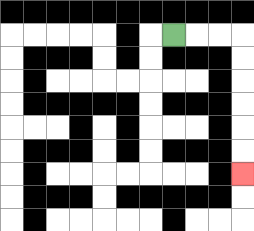{'start': '[7, 1]', 'end': '[10, 7]', 'path_directions': 'R,R,R,D,D,D,D,D,D', 'path_coordinates': '[[7, 1], [8, 1], [9, 1], [10, 1], [10, 2], [10, 3], [10, 4], [10, 5], [10, 6], [10, 7]]'}